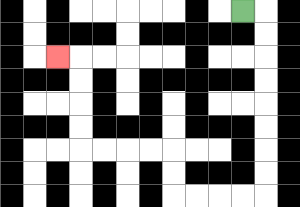{'start': '[10, 0]', 'end': '[2, 2]', 'path_directions': 'R,D,D,D,D,D,D,D,D,L,L,L,L,U,U,L,L,L,L,U,U,U,U,L', 'path_coordinates': '[[10, 0], [11, 0], [11, 1], [11, 2], [11, 3], [11, 4], [11, 5], [11, 6], [11, 7], [11, 8], [10, 8], [9, 8], [8, 8], [7, 8], [7, 7], [7, 6], [6, 6], [5, 6], [4, 6], [3, 6], [3, 5], [3, 4], [3, 3], [3, 2], [2, 2]]'}